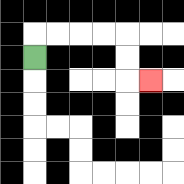{'start': '[1, 2]', 'end': '[6, 3]', 'path_directions': 'U,R,R,R,R,D,D,R', 'path_coordinates': '[[1, 2], [1, 1], [2, 1], [3, 1], [4, 1], [5, 1], [5, 2], [5, 3], [6, 3]]'}